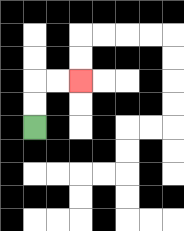{'start': '[1, 5]', 'end': '[3, 3]', 'path_directions': 'U,U,R,R', 'path_coordinates': '[[1, 5], [1, 4], [1, 3], [2, 3], [3, 3]]'}